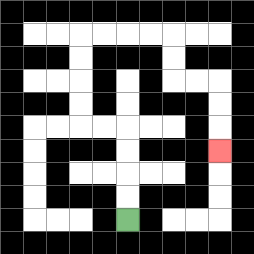{'start': '[5, 9]', 'end': '[9, 6]', 'path_directions': 'U,U,U,U,L,L,U,U,U,U,R,R,R,R,D,D,R,R,D,D,D', 'path_coordinates': '[[5, 9], [5, 8], [5, 7], [5, 6], [5, 5], [4, 5], [3, 5], [3, 4], [3, 3], [3, 2], [3, 1], [4, 1], [5, 1], [6, 1], [7, 1], [7, 2], [7, 3], [8, 3], [9, 3], [9, 4], [9, 5], [9, 6]]'}